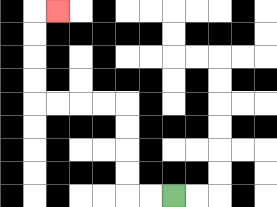{'start': '[7, 8]', 'end': '[2, 0]', 'path_directions': 'L,L,U,U,U,U,L,L,L,L,U,U,U,U,R', 'path_coordinates': '[[7, 8], [6, 8], [5, 8], [5, 7], [5, 6], [5, 5], [5, 4], [4, 4], [3, 4], [2, 4], [1, 4], [1, 3], [1, 2], [1, 1], [1, 0], [2, 0]]'}